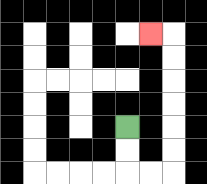{'start': '[5, 5]', 'end': '[6, 1]', 'path_directions': 'D,D,R,R,U,U,U,U,U,U,L', 'path_coordinates': '[[5, 5], [5, 6], [5, 7], [6, 7], [7, 7], [7, 6], [7, 5], [7, 4], [7, 3], [7, 2], [7, 1], [6, 1]]'}